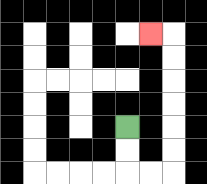{'start': '[5, 5]', 'end': '[6, 1]', 'path_directions': 'D,D,R,R,U,U,U,U,U,U,L', 'path_coordinates': '[[5, 5], [5, 6], [5, 7], [6, 7], [7, 7], [7, 6], [7, 5], [7, 4], [7, 3], [7, 2], [7, 1], [6, 1]]'}